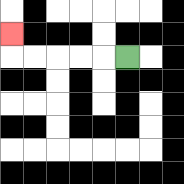{'start': '[5, 2]', 'end': '[0, 1]', 'path_directions': 'L,L,L,L,L,U', 'path_coordinates': '[[5, 2], [4, 2], [3, 2], [2, 2], [1, 2], [0, 2], [0, 1]]'}